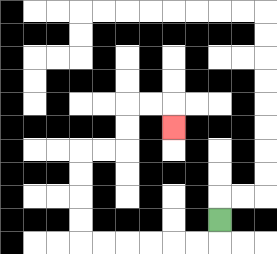{'start': '[9, 9]', 'end': '[7, 5]', 'path_directions': 'D,L,L,L,L,L,L,U,U,U,U,R,R,U,U,R,R,D', 'path_coordinates': '[[9, 9], [9, 10], [8, 10], [7, 10], [6, 10], [5, 10], [4, 10], [3, 10], [3, 9], [3, 8], [3, 7], [3, 6], [4, 6], [5, 6], [5, 5], [5, 4], [6, 4], [7, 4], [7, 5]]'}